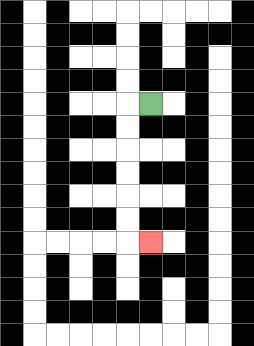{'start': '[6, 4]', 'end': '[6, 10]', 'path_directions': 'L,D,D,D,D,D,D,R', 'path_coordinates': '[[6, 4], [5, 4], [5, 5], [5, 6], [5, 7], [5, 8], [5, 9], [5, 10], [6, 10]]'}